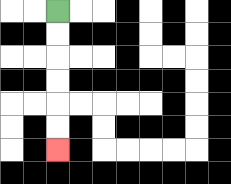{'start': '[2, 0]', 'end': '[2, 6]', 'path_directions': 'D,D,D,D,D,D', 'path_coordinates': '[[2, 0], [2, 1], [2, 2], [2, 3], [2, 4], [2, 5], [2, 6]]'}